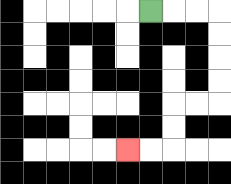{'start': '[6, 0]', 'end': '[5, 6]', 'path_directions': 'R,R,R,D,D,D,D,L,L,D,D,L,L', 'path_coordinates': '[[6, 0], [7, 0], [8, 0], [9, 0], [9, 1], [9, 2], [9, 3], [9, 4], [8, 4], [7, 4], [7, 5], [7, 6], [6, 6], [5, 6]]'}